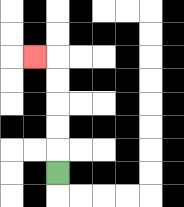{'start': '[2, 7]', 'end': '[1, 2]', 'path_directions': 'U,U,U,U,U,L', 'path_coordinates': '[[2, 7], [2, 6], [2, 5], [2, 4], [2, 3], [2, 2], [1, 2]]'}